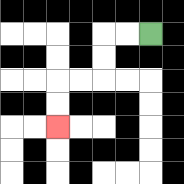{'start': '[6, 1]', 'end': '[2, 5]', 'path_directions': 'L,L,D,D,L,L,D,D', 'path_coordinates': '[[6, 1], [5, 1], [4, 1], [4, 2], [4, 3], [3, 3], [2, 3], [2, 4], [2, 5]]'}